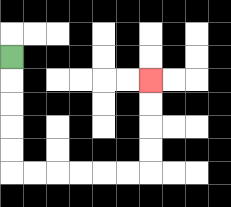{'start': '[0, 2]', 'end': '[6, 3]', 'path_directions': 'D,D,D,D,D,R,R,R,R,R,R,U,U,U,U', 'path_coordinates': '[[0, 2], [0, 3], [0, 4], [0, 5], [0, 6], [0, 7], [1, 7], [2, 7], [3, 7], [4, 7], [5, 7], [6, 7], [6, 6], [6, 5], [6, 4], [6, 3]]'}